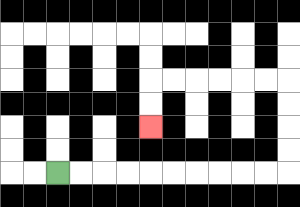{'start': '[2, 7]', 'end': '[6, 5]', 'path_directions': 'R,R,R,R,R,R,R,R,R,R,U,U,U,U,L,L,L,L,L,L,D,D', 'path_coordinates': '[[2, 7], [3, 7], [4, 7], [5, 7], [6, 7], [7, 7], [8, 7], [9, 7], [10, 7], [11, 7], [12, 7], [12, 6], [12, 5], [12, 4], [12, 3], [11, 3], [10, 3], [9, 3], [8, 3], [7, 3], [6, 3], [6, 4], [6, 5]]'}